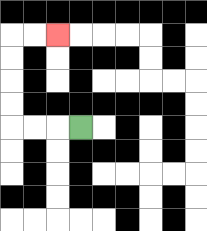{'start': '[3, 5]', 'end': '[2, 1]', 'path_directions': 'L,L,L,U,U,U,U,R,R', 'path_coordinates': '[[3, 5], [2, 5], [1, 5], [0, 5], [0, 4], [0, 3], [0, 2], [0, 1], [1, 1], [2, 1]]'}